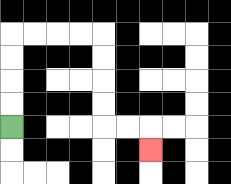{'start': '[0, 5]', 'end': '[6, 6]', 'path_directions': 'U,U,U,U,R,R,R,R,D,D,D,D,R,R,D', 'path_coordinates': '[[0, 5], [0, 4], [0, 3], [0, 2], [0, 1], [1, 1], [2, 1], [3, 1], [4, 1], [4, 2], [4, 3], [4, 4], [4, 5], [5, 5], [6, 5], [6, 6]]'}